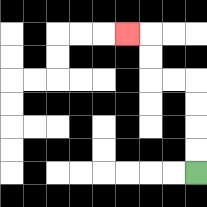{'start': '[8, 7]', 'end': '[5, 1]', 'path_directions': 'U,U,U,U,L,L,U,U,L', 'path_coordinates': '[[8, 7], [8, 6], [8, 5], [8, 4], [8, 3], [7, 3], [6, 3], [6, 2], [6, 1], [5, 1]]'}